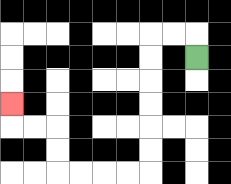{'start': '[8, 2]', 'end': '[0, 4]', 'path_directions': 'U,L,L,D,D,D,D,D,D,L,L,L,L,U,U,L,L,U', 'path_coordinates': '[[8, 2], [8, 1], [7, 1], [6, 1], [6, 2], [6, 3], [6, 4], [6, 5], [6, 6], [6, 7], [5, 7], [4, 7], [3, 7], [2, 7], [2, 6], [2, 5], [1, 5], [0, 5], [0, 4]]'}